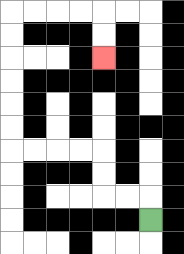{'start': '[6, 9]', 'end': '[4, 2]', 'path_directions': 'U,L,L,U,U,L,L,L,L,U,U,U,U,U,U,R,R,R,R,D,D', 'path_coordinates': '[[6, 9], [6, 8], [5, 8], [4, 8], [4, 7], [4, 6], [3, 6], [2, 6], [1, 6], [0, 6], [0, 5], [0, 4], [0, 3], [0, 2], [0, 1], [0, 0], [1, 0], [2, 0], [3, 0], [4, 0], [4, 1], [4, 2]]'}